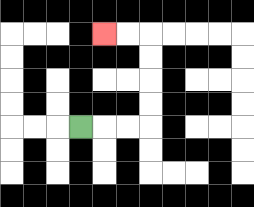{'start': '[3, 5]', 'end': '[4, 1]', 'path_directions': 'R,R,R,U,U,U,U,L,L', 'path_coordinates': '[[3, 5], [4, 5], [5, 5], [6, 5], [6, 4], [6, 3], [6, 2], [6, 1], [5, 1], [4, 1]]'}